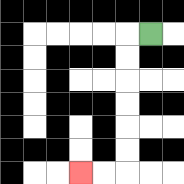{'start': '[6, 1]', 'end': '[3, 7]', 'path_directions': 'L,D,D,D,D,D,D,L,L', 'path_coordinates': '[[6, 1], [5, 1], [5, 2], [5, 3], [5, 4], [5, 5], [5, 6], [5, 7], [4, 7], [3, 7]]'}